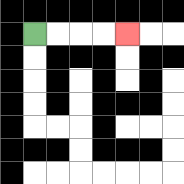{'start': '[1, 1]', 'end': '[5, 1]', 'path_directions': 'R,R,R,R', 'path_coordinates': '[[1, 1], [2, 1], [3, 1], [4, 1], [5, 1]]'}